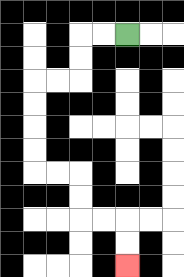{'start': '[5, 1]', 'end': '[5, 11]', 'path_directions': 'L,L,D,D,L,L,D,D,D,D,R,R,D,D,R,R,D,D', 'path_coordinates': '[[5, 1], [4, 1], [3, 1], [3, 2], [3, 3], [2, 3], [1, 3], [1, 4], [1, 5], [1, 6], [1, 7], [2, 7], [3, 7], [3, 8], [3, 9], [4, 9], [5, 9], [5, 10], [5, 11]]'}